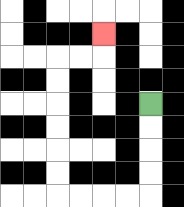{'start': '[6, 4]', 'end': '[4, 1]', 'path_directions': 'D,D,D,D,L,L,L,L,U,U,U,U,U,U,R,R,U', 'path_coordinates': '[[6, 4], [6, 5], [6, 6], [6, 7], [6, 8], [5, 8], [4, 8], [3, 8], [2, 8], [2, 7], [2, 6], [2, 5], [2, 4], [2, 3], [2, 2], [3, 2], [4, 2], [4, 1]]'}